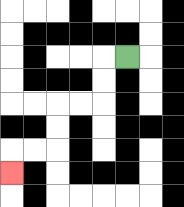{'start': '[5, 2]', 'end': '[0, 7]', 'path_directions': 'L,D,D,L,L,D,D,L,L,D', 'path_coordinates': '[[5, 2], [4, 2], [4, 3], [4, 4], [3, 4], [2, 4], [2, 5], [2, 6], [1, 6], [0, 6], [0, 7]]'}